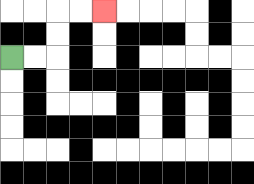{'start': '[0, 2]', 'end': '[4, 0]', 'path_directions': 'R,R,U,U,R,R', 'path_coordinates': '[[0, 2], [1, 2], [2, 2], [2, 1], [2, 0], [3, 0], [4, 0]]'}